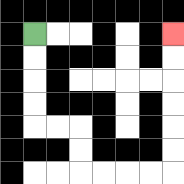{'start': '[1, 1]', 'end': '[7, 1]', 'path_directions': 'D,D,D,D,R,R,D,D,R,R,R,R,U,U,U,U,U,U', 'path_coordinates': '[[1, 1], [1, 2], [1, 3], [1, 4], [1, 5], [2, 5], [3, 5], [3, 6], [3, 7], [4, 7], [5, 7], [6, 7], [7, 7], [7, 6], [7, 5], [7, 4], [7, 3], [7, 2], [7, 1]]'}